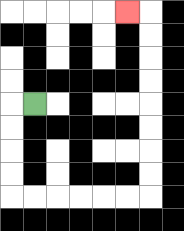{'start': '[1, 4]', 'end': '[5, 0]', 'path_directions': 'L,D,D,D,D,R,R,R,R,R,R,U,U,U,U,U,U,U,U,L', 'path_coordinates': '[[1, 4], [0, 4], [0, 5], [0, 6], [0, 7], [0, 8], [1, 8], [2, 8], [3, 8], [4, 8], [5, 8], [6, 8], [6, 7], [6, 6], [6, 5], [6, 4], [6, 3], [6, 2], [6, 1], [6, 0], [5, 0]]'}